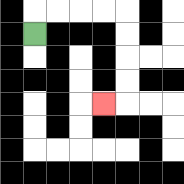{'start': '[1, 1]', 'end': '[4, 4]', 'path_directions': 'U,R,R,R,R,D,D,D,D,L', 'path_coordinates': '[[1, 1], [1, 0], [2, 0], [3, 0], [4, 0], [5, 0], [5, 1], [5, 2], [5, 3], [5, 4], [4, 4]]'}